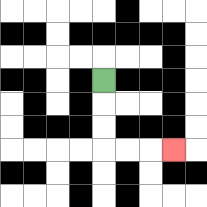{'start': '[4, 3]', 'end': '[7, 6]', 'path_directions': 'D,D,D,R,R,R', 'path_coordinates': '[[4, 3], [4, 4], [4, 5], [4, 6], [5, 6], [6, 6], [7, 6]]'}